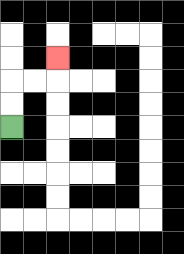{'start': '[0, 5]', 'end': '[2, 2]', 'path_directions': 'U,U,R,R,U', 'path_coordinates': '[[0, 5], [0, 4], [0, 3], [1, 3], [2, 3], [2, 2]]'}